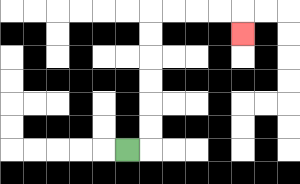{'start': '[5, 6]', 'end': '[10, 1]', 'path_directions': 'R,U,U,U,U,U,U,R,R,R,R,D', 'path_coordinates': '[[5, 6], [6, 6], [6, 5], [6, 4], [6, 3], [6, 2], [6, 1], [6, 0], [7, 0], [8, 0], [9, 0], [10, 0], [10, 1]]'}